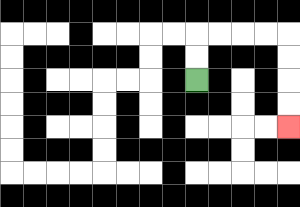{'start': '[8, 3]', 'end': '[12, 5]', 'path_directions': 'U,U,R,R,R,R,D,D,D,D', 'path_coordinates': '[[8, 3], [8, 2], [8, 1], [9, 1], [10, 1], [11, 1], [12, 1], [12, 2], [12, 3], [12, 4], [12, 5]]'}